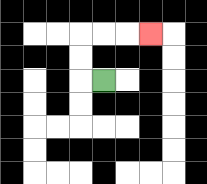{'start': '[4, 3]', 'end': '[6, 1]', 'path_directions': 'L,U,U,R,R,R', 'path_coordinates': '[[4, 3], [3, 3], [3, 2], [3, 1], [4, 1], [5, 1], [6, 1]]'}